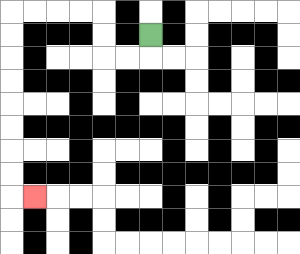{'start': '[6, 1]', 'end': '[1, 8]', 'path_directions': 'D,L,L,U,U,L,L,L,L,D,D,D,D,D,D,D,D,R', 'path_coordinates': '[[6, 1], [6, 2], [5, 2], [4, 2], [4, 1], [4, 0], [3, 0], [2, 0], [1, 0], [0, 0], [0, 1], [0, 2], [0, 3], [0, 4], [0, 5], [0, 6], [0, 7], [0, 8], [1, 8]]'}